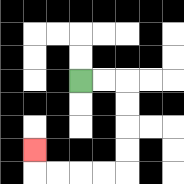{'start': '[3, 3]', 'end': '[1, 6]', 'path_directions': 'R,R,D,D,D,D,L,L,L,L,U', 'path_coordinates': '[[3, 3], [4, 3], [5, 3], [5, 4], [5, 5], [5, 6], [5, 7], [4, 7], [3, 7], [2, 7], [1, 7], [1, 6]]'}